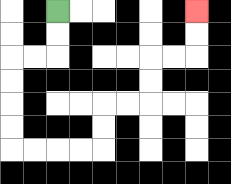{'start': '[2, 0]', 'end': '[8, 0]', 'path_directions': 'D,D,L,L,D,D,D,D,R,R,R,R,U,U,R,R,U,U,R,R,U,U', 'path_coordinates': '[[2, 0], [2, 1], [2, 2], [1, 2], [0, 2], [0, 3], [0, 4], [0, 5], [0, 6], [1, 6], [2, 6], [3, 6], [4, 6], [4, 5], [4, 4], [5, 4], [6, 4], [6, 3], [6, 2], [7, 2], [8, 2], [8, 1], [8, 0]]'}